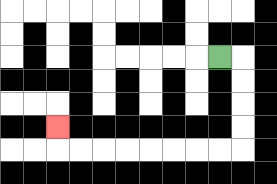{'start': '[9, 2]', 'end': '[2, 5]', 'path_directions': 'R,D,D,D,D,L,L,L,L,L,L,L,L,U', 'path_coordinates': '[[9, 2], [10, 2], [10, 3], [10, 4], [10, 5], [10, 6], [9, 6], [8, 6], [7, 6], [6, 6], [5, 6], [4, 6], [3, 6], [2, 6], [2, 5]]'}